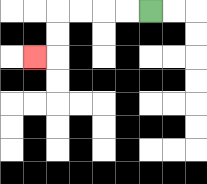{'start': '[6, 0]', 'end': '[1, 2]', 'path_directions': 'L,L,L,L,D,D,L', 'path_coordinates': '[[6, 0], [5, 0], [4, 0], [3, 0], [2, 0], [2, 1], [2, 2], [1, 2]]'}